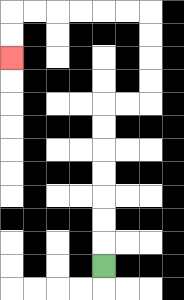{'start': '[4, 11]', 'end': '[0, 2]', 'path_directions': 'U,U,U,U,U,U,U,R,R,U,U,U,U,L,L,L,L,L,L,D,D', 'path_coordinates': '[[4, 11], [4, 10], [4, 9], [4, 8], [4, 7], [4, 6], [4, 5], [4, 4], [5, 4], [6, 4], [6, 3], [6, 2], [6, 1], [6, 0], [5, 0], [4, 0], [3, 0], [2, 0], [1, 0], [0, 0], [0, 1], [0, 2]]'}